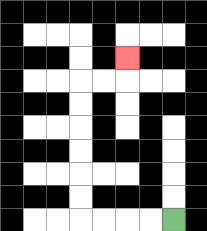{'start': '[7, 9]', 'end': '[5, 2]', 'path_directions': 'L,L,L,L,U,U,U,U,U,U,R,R,U', 'path_coordinates': '[[7, 9], [6, 9], [5, 9], [4, 9], [3, 9], [3, 8], [3, 7], [3, 6], [3, 5], [3, 4], [3, 3], [4, 3], [5, 3], [5, 2]]'}